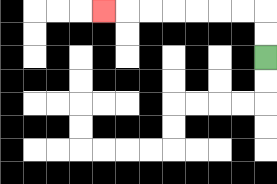{'start': '[11, 2]', 'end': '[4, 0]', 'path_directions': 'U,U,L,L,L,L,L,L,L', 'path_coordinates': '[[11, 2], [11, 1], [11, 0], [10, 0], [9, 0], [8, 0], [7, 0], [6, 0], [5, 0], [4, 0]]'}